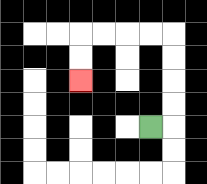{'start': '[6, 5]', 'end': '[3, 3]', 'path_directions': 'R,U,U,U,U,L,L,L,L,D,D', 'path_coordinates': '[[6, 5], [7, 5], [7, 4], [7, 3], [7, 2], [7, 1], [6, 1], [5, 1], [4, 1], [3, 1], [3, 2], [3, 3]]'}